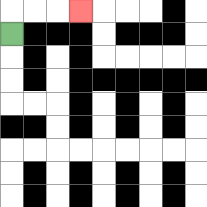{'start': '[0, 1]', 'end': '[3, 0]', 'path_directions': 'U,R,R,R', 'path_coordinates': '[[0, 1], [0, 0], [1, 0], [2, 0], [3, 0]]'}